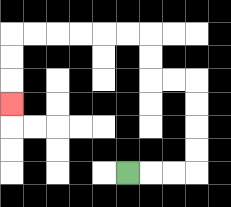{'start': '[5, 7]', 'end': '[0, 4]', 'path_directions': 'R,R,R,U,U,U,U,L,L,U,U,L,L,L,L,L,L,D,D,D', 'path_coordinates': '[[5, 7], [6, 7], [7, 7], [8, 7], [8, 6], [8, 5], [8, 4], [8, 3], [7, 3], [6, 3], [6, 2], [6, 1], [5, 1], [4, 1], [3, 1], [2, 1], [1, 1], [0, 1], [0, 2], [0, 3], [0, 4]]'}